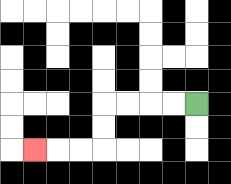{'start': '[8, 4]', 'end': '[1, 6]', 'path_directions': 'L,L,L,L,D,D,L,L,L', 'path_coordinates': '[[8, 4], [7, 4], [6, 4], [5, 4], [4, 4], [4, 5], [4, 6], [3, 6], [2, 6], [1, 6]]'}